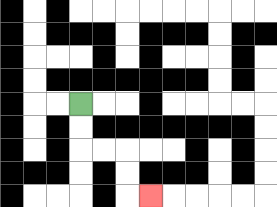{'start': '[3, 4]', 'end': '[6, 8]', 'path_directions': 'D,D,R,R,D,D,R', 'path_coordinates': '[[3, 4], [3, 5], [3, 6], [4, 6], [5, 6], [5, 7], [5, 8], [6, 8]]'}